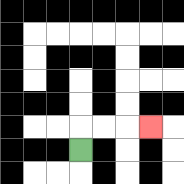{'start': '[3, 6]', 'end': '[6, 5]', 'path_directions': 'U,R,R,R', 'path_coordinates': '[[3, 6], [3, 5], [4, 5], [5, 5], [6, 5]]'}